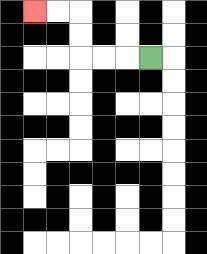{'start': '[6, 2]', 'end': '[1, 0]', 'path_directions': 'L,L,L,U,U,L,L', 'path_coordinates': '[[6, 2], [5, 2], [4, 2], [3, 2], [3, 1], [3, 0], [2, 0], [1, 0]]'}